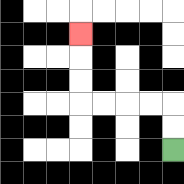{'start': '[7, 6]', 'end': '[3, 1]', 'path_directions': 'U,U,L,L,L,L,U,U,U', 'path_coordinates': '[[7, 6], [7, 5], [7, 4], [6, 4], [5, 4], [4, 4], [3, 4], [3, 3], [3, 2], [3, 1]]'}